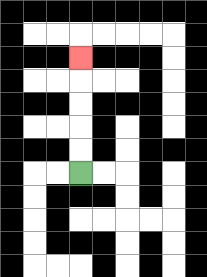{'start': '[3, 7]', 'end': '[3, 2]', 'path_directions': 'U,U,U,U,U', 'path_coordinates': '[[3, 7], [3, 6], [3, 5], [3, 4], [3, 3], [3, 2]]'}